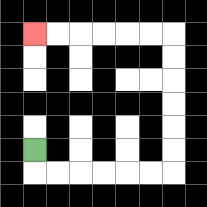{'start': '[1, 6]', 'end': '[1, 1]', 'path_directions': 'D,R,R,R,R,R,R,U,U,U,U,U,U,L,L,L,L,L,L', 'path_coordinates': '[[1, 6], [1, 7], [2, 7], [3, 7], [4, 7], [5, 7], [6, 7], [7, 7], [7, 6], [7, 5], [7, 4], [7, 3], [7, 2], [7, 1], [6, 1], [5, 1], [4, 1], [3, 1], [2, 1], [1, 1]]'}